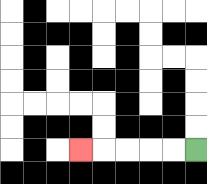{'start': '[8, 6]', 'end': '[3, 6]', 'path_directions': 'L,L,L,L,L', 'path_coordinates': '[[8, 6], [7, 6], [6, 6], [5, 6], [4, 6], [3, 6]]'}